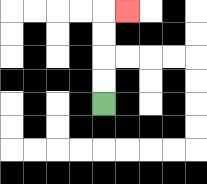{'start': '[4, 4]', 'end': '[5, 0]', 'path_directions': 'U,U,U,U,R', 'path_coordinates': '[[4, 4], [4, 3], [4, 2], [4, 1], [4, 0], [5, 0]]'}